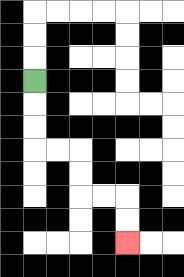{'start': '[1, 3]', 'end': '[5, 10]', 'path_directions': 'D,D,D,R,R,D,D,R,R,D,D', 'path_coordinates': '[[1, 3], [1, 4], [1, 5], [1, 6], [2, 6], [3, 6], [3, 7], [3, 8], [4, 8], [5, 8], [5, 9], [5, 10]]'}